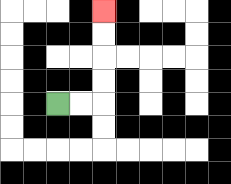{'start': '[2, 4]', 'end': '[4, 0]', 'path_directions': 'R,R,U,U,U,U', 'path_coordinates': '[[2, 4], [3, 4], [4, 4], [4, 3], [4, 2], [4, 1], [4, 0]]'}